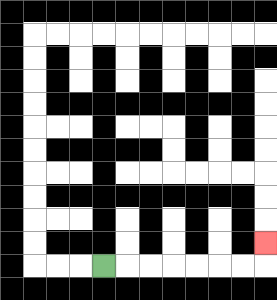{'start': '[4, 11]', 'end': '[11, 10]', 'path_directions': 'R,R,R,R,R,R,R,U', 'path_coordinates': '[[4, 11], [5, 11], [6, 11], [7, 11], [8, 11], [9, 11], [10, 11], [11, 11], [11, 10]]'}